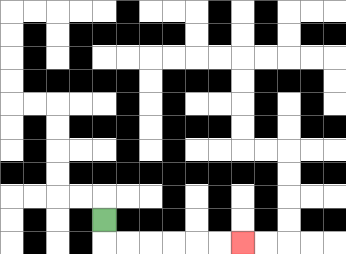{'start': '[4, 9]', 'end': '[10, 10]', 'path_directions': 'D,R,R,R,R,R,R', 'path_coordinates': '[[4, 9], [4, 10], [5, 10], [6, 10], [7, 10], [8, 10], [9, 10], [10, 10]]'}